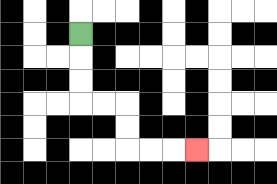{'start': '[3, 1]', 'end': '[8, 6]', 'path_directions': 'D,D,D,R,R,D,D,R,R,R', 'path_coordinates': '[[3, 1], [3, 2], [3, 3], [3, 4], [4, 4], [5, 4], [5, 5], [5, 6], [6, 6], [7, 6], [8, 6]]'}